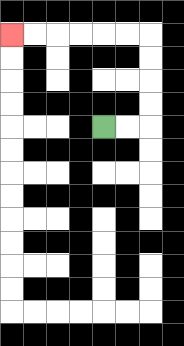{'start': '[4, 5]', 'end': '[0, 1]', 'path_directions': 'R,R,U,U,U,U,L,L,L,L,L,L', 'path_coordinates': '[[4, 5], [5, 5], [6, 5], [6, 4], [6, 3], [6, 2], [6, 1], [5, 1], [4, 1], [3, 1], [2, 1], [1, 1], [0, 1]]'}